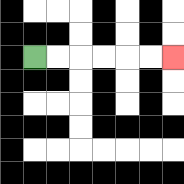{'start': '[1, 2]', 'end': '[7, 2]', 'path_directions': 'R,R,R,R,R,R', 'path_coordinates': '[[1, 2], [2, 2], [3, 2], [4, 2], [5, 2], [6, 2], [7, 2]]'}